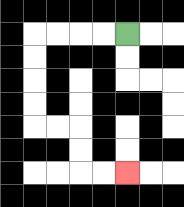{'start': '[5, 1]', 'end': '[5, 7]', 'path_directions': 'L,L,L,L,D,D,D,D,R,R,D,D,R,R', 'path_coordinates': '[[5, 1], [4, 1], [3, 1], [2, 1], [1, 1], [1, 2], [1, 3], [1, 4], [1, 5], [2, 5], [3, 5], [3, 6], [3, 7], [4, 7], [5, 7]]'}